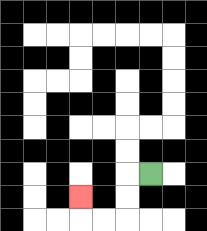{'start': '[6, 7]', 'end': '[3, 8]', 'path_directions': 'L,D,D,L,L,U', 'path_coordinates': '[[6, 7], [5, 7], [5, 8], [5, 9], [4, 9], [3, 9], [3, 8]]'}